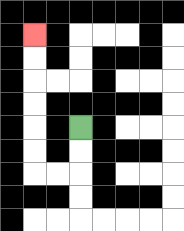{'start': '[3, 5]', 'end': '[1, 1]', 'path_directions': 'D,D,L,L,U,U,U,U,U,U', 'path_coordinates': '[[3, 5], [3, 6], [3, 7], [2, 7], [1, 7], [1, 6], [1, 5], [1, 4], [1, 3], [1, 2], [1, 1]]'}